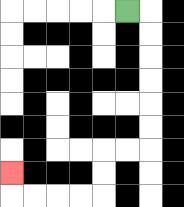{'start': '[5, 0]', 'end': '[0, 7]', 'path_directions': 'R,D,D,D,D,D,D,L,L,D,D,L,L,L,L,U', 'path_coordinates': '[[5, 0], [6, 0], [6, 1], [6, 2], [6, 3], [6, 4], [6, 5], [6, 6], [5, 6], [4, 6], [4, 7], [4, 8], [3, 8], [2, 8], [1, 8], [0, 8], [0, 7]]'}